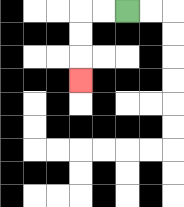{'start': '[5, 0]', 'end': '[3, 3]', 'path_directions': 'L,L,D,D,D', 'path_coordinates': '[[5, 0], [4, 0], [3, 0], [3, 1], [3, 2], [3, 3]]'}